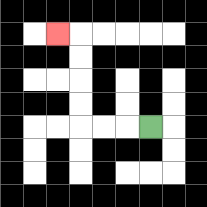{'start': '[6, 5]', 'end': '[2, 1]', 'path_directions': 'L,L,L,U,U,U,U,L', 'path_coordinates': '[[6, 5], [5, 5], [4, 5], [3, 5], [3, 4], [3, 3], [3, 2], [3, 1], [2, 1]]'}